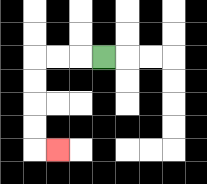{'start': '[4, 2]', 'end': '[2, 6]', 'path_directions': 'L,L,L,D,D,D,D,R', 'path_coordinates': '[[4, 2], [3, 2], [2, 2], [1, 2], [1, 3], [1, 4], [1, 5], [1, 6], [2, 6]]'}